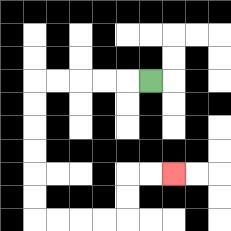{'start': '[6, 3]', 'end': '[7, 7]', 'path_directions': 'L,L,L,L,L,D,D,D,D,D,D,R,R,R,R,U,U,R,R', 'path_coordinates': '[[6, 3], [5, 3], [4, 3], [3, 3], [2, 3], [1, 3], [1, 4], [1, 5], [1, 6], [1, 7], [1, 8], [1, 9], [2, 9], [3, 9], [4, 9], [5, 9], [5, 8], [5, 7], [6, 7], [7, 7]]'}